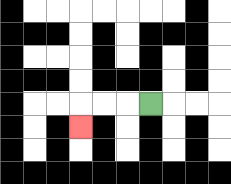{'start': '[6, 4]', 'end': '[3, 5]', 'path_directions': 'L,L,L,D', 'path_coordinates': '[[6, 4], [5, 4], [4, 4], [3, 4], [3, 5]]'}